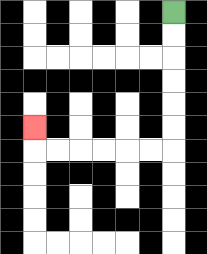{'start': '[7, 0]', 'end': '[1, 5]', 'path_directions': 'D,D,D,D,D,D,L,L,L,L,L,L,U', 'path_coordinates': '[[7, 0], [7, 1], [7, 2], [7, 3], [7, 4], [7, 5], [7, 6], [6, 6], [5, 6], [4, 6], [3, 6], [2, 6], [1, 6], [1, 5]]'}